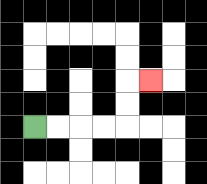{'start': '[1, 5]', 'end': '[6, 3]', 'path_directions': 'R,R,R,R,U,U,R', 'path_coordinates': '[[1, 5], [2, 5], [3, 5], [4, 5], [5, 5], [5, 4], [5, 3], [6, 3]]'}